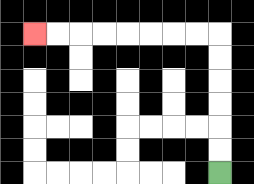{'start': '[9, 7]', 'end': '[1, 1]', 'path_directions': 'U,U,U,U,U,U,L,L,L,L,L,L,L,L', 'path_coordinates': '[[9, 7], [9, 6], [9, 5], [9, 4], [9, 3], [9, 2], [9, 1], [8, 1], [7, 1], [6, 1], [5, 1], [4, 1], [3, 1], [2, 1], [1, 1]]'}